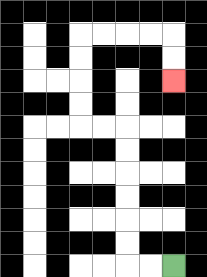{'start': '[7, 11]', 'end': '[7, 3]', 'path_directions': 'L,L,U,U,U,U,U,U,L,L,U,U,U,U,R,R,R,R,D,D', 'path_coordinates': '[[7, 11], [6, 11], [5, 11], [5, 10], [5, 9], [5, 8], [5, 7], [5, 6], [5, 5], [4, 5], [3, 5], [3, 4], [3, 3], [3, 2], [3, 1], [4, 1], [5, 1], [6, 1], [7, 1], [7, 2], [7, 3]]'}